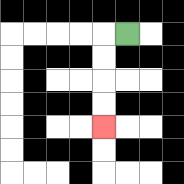{'start': '[5, 1]', 'end': '[4, 5]', 'path_directions': 'L,D,D,D,D', 'path_coordinates': '[[5, 1], [4, 1], [4, 2], [4, 3], [4, 4], [4, 5]]'}